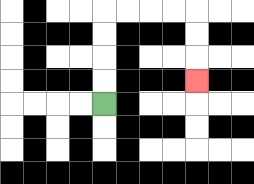{'start': '[4, 4]', 'end': '[8, 3]', 'path_directions': 'U,U,U,U,R,R,R,R,D,D,D', 'path_coordinates': '[[4, 4], [4, 3], [4, 2], [4, 1], [4, 0], [5, 0], [6, 0], [7, 0], [8, 0], [8, 1], [8, 2], [8, 3]]'}